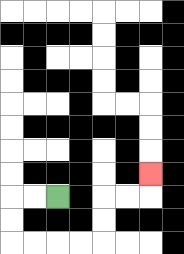{'start': '[2, 8]', 'end': '[6, 7]', 'path_directions': 'L,L,D,D,R,R,R,R,U,U,R,R,U', 'path_coordinates': '[[2, 8], [1, 8], [0, 8], [0, 9], [0, 10], [1, 10], [2, 10], [3, 10], [4, 10], [4, 9], [4, 8], [5, 8], [6, 8], [6, 7]]'}